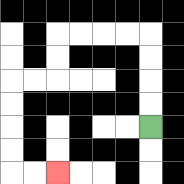{'start': '[6, 5]', 'end': '[2, 7]', 'path_directions': 'U,U,U,U,L,L,L,L,D,D,L,L,D,D,D,D,R,R', 'path_coordinates': '[[6, 5], [6, 4], [6, 3], [6, 2], [6, 1], [5, 1], [4, 1], [3, 1], [2, 1], [2, 2], [2, 3], [1, 3], [0, 3], [0, 4], [0, 5], [0, 6], [0, 7], [1, 7], [2, 7]]'}